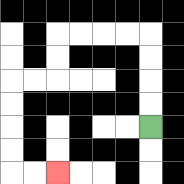{'start': '[6, 5]', 'end': '[2, 7]', 'path_directions': 'U,U,U,U,L,L,L,L,D,D,L,L,D,D,D,D,R,R', 'path_coordinates': '[[6, 5], [6, 4], [6, 3], [6, 2], [6, 1], [5, 1], [4, 1], [3, 1], [2, 1], [2, 2], [2, 3], [1, 3], [0, 3], [0, 4], [0, 5], [0, 6], [0, 7], [1, 7], [2, 7]]'}